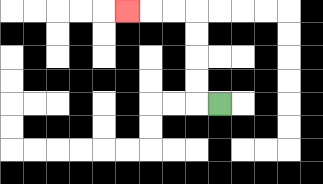{'start': '[9, 4]', 'end': '[5, 0]', 'path_directions': 'L,U,U,U,U,L,L,L', 'path_coordinates': '[[9, 4], [8, 4], [8, 3], [8, 2], [8, 1], [8, 0], [7, 0], [6, 0], [5, 0]]'}